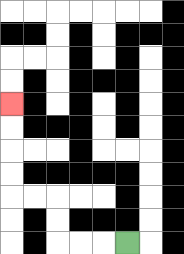{'start': '[5, 10]', 'end': '[0, 4]', 'path_directions': 'L,L,L,U,U,L,L,U,U,U,U', 'path_coordinates': '[[5, 10], [4, 10], [3, 10], [2, 10], [2, 9], [2, 8], [1, 8], [0, 8], [0, 7], [0, 6], [0, 5], [0, 4]]'}